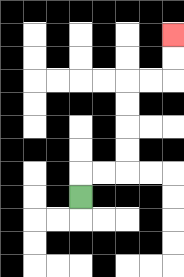{'start': '[3, 8]', 'end': '[7, 1]', 'path_directions': 'U,R,R,U,U,U,U,R,R,U,U', 'path_coordinates': '[[3, 8], [3, 7], [4, 7], [5, 7], [5, 6], [5, 5], [5, 4], [5, 3], [6, 3], [7, 3], [7, 2], [7, 1]]'}